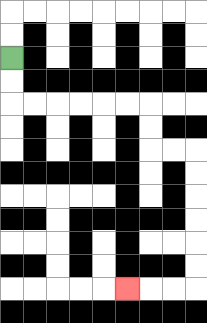{'start': '[0, 2]', 'end': '[5, 12]', 'path_directions': 'D,D,R,R,R,R,R,R,D,D,R,R,D,D,D,D,D,D,L,L,L', 'path_coordinates': '[[0, 2], [0, 3], [0, 4], [1, 4], [2, 4], [3, 4], [4, 4], [5, 4], [6, 4], [6, 5], [6, 6], [7, 6], [8, 6], [8, 7], [8, 8], [8, 9], [8, 10], [8, 11], [8, 12], [7, 12], [6, 12], [5, 12]]'}